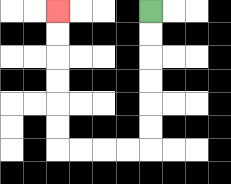{'start': '[6, 0]', 'end': '[2, 0]', 'path_directions': 'D,D,D,D,D,D,L,L,L,L,U,U,U,U,U,U', 'path_coordinates': '[[6, 0], [6, 1], [6, 2], [6, 3], [6, 4], [6, 5], [6, 6], [5, 6], [4, 6], [3, 6], [2, 6], [2, 5], [2, 4], [2, 3], [2, 2], [2, 1], [2, 0]]'}